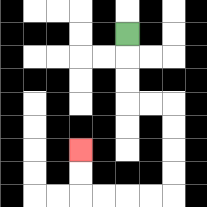{'start': '[5, 1]', 'end': '[3, 6]', 'path_directions': 'D,D,D,R,R,D,D,D,D,L,L,L,L,U,U', 'path_coordinates': '[[5, 1], [5, 2], [5, 3], [5, 4], [6, 4], [7, 4], [7, 5], [7, 6], [7, 7], [7, 8], [6, 8], [5, 8], [4, 8], [3, 8], [3, 7], [3, 6]]'}